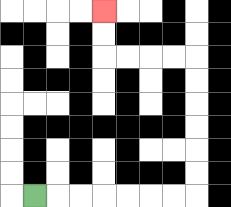{'start': '[1, 8]', 'end': '[4, 0]', 'path_directions': 'R,R,R,R,R,R,R,U,U,U,U,U,U,L,L,L,L,U,U', 'path_coordinates': '[[1, 8], [2, 8], [3, 8], [4, 8], [5, 8], [6, 8], [7, 8], [8, 8], [8, 7], [8, 6], [8, 5], [8, 4], [8, 3], [8, 2], [7, 2], [6, 2], [5, 2], [4, 2], [4, 1], [4, 0]]'}